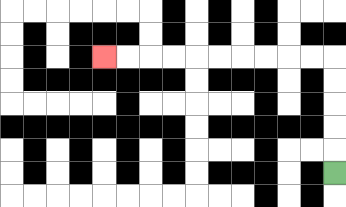{'start': '[14, 7]', 'end': '[4, 2]', 'path_directions': 'U,U,U,U,U,L,L,L,L,L,L,L,L,L,L', 'path_coordinates': '[[14, 7], [14, 6], [14, 5], [14, 4], [14, 3], [14, 2], [13, 2], [12, 2], [11, 2], [10, 2], [9, 2], [8, 2], [7, 2], [6, 2], [5, 2], [4, 2]]'}